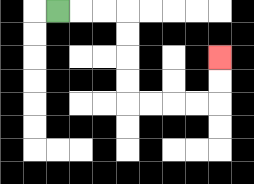{'start': '[2, 0]', 'end': '[9, 2]', 'path_directions': 'R,R,R,D,D,D,D,R,R,R,R,U,U', 'path_coordinates': '[[2, 0], [3, 0], [4, 0], [5, 0], [5, 1], [5, 2], [5, 3], [5, 4], [6, 4], [7, 4], [8, 4], [9, 4], [9, 3], [9, 2]]'}